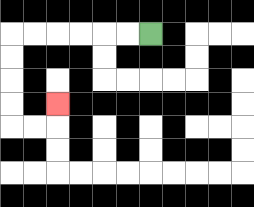{'start': '[6, 1]', 'end': '[2, 4]', 'path_directions': 'L,L,L,L,L,L,D,D,D,D,R,R,U', 'path_coordinates': '[[6, 1], [5, 1], [4, 1], [3, 1], [2, 1], [1, 1], [0, 1], [0, 2], [0, 3], [0, 4], [0, 5], [1, 5], [2, 5], [2, 4]]'}